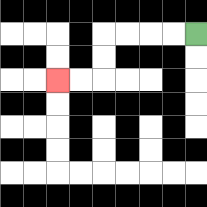{'start': '[8, 1]', 'end': '[2, 3]', 'path_directions': 'L,L,L,L,D,D,L,L', 'path_coordinates': '[[8, 1], [7, 1], [6, 1], [5, 1], [4, 1], [4, 2], [4, 3], [3, 3], [2, 3]]'}